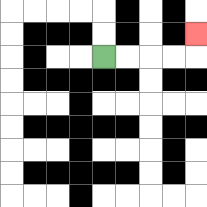{'start': '[4, 2]', 'end': '[8, 1]', 'path_directions': 'R,R,R,R,U', 'path_coordinates': '[[4, 2], [5, 2], [6, 2], [7, 2], [8, 2], [8, 1]]'}